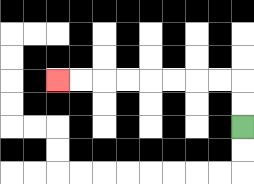{'start': '[10, 5]', 'end': '[2, 3]', 'path_directions': 'U,U,L,L,L,L,L,L,L,L', 'path_coordinates': '[[10, 5], [10, 4], [10, 3], [9, 3], [8, 3], [7, 3], [6, 3], [5, 3], [4, 3], [3, 3], [2, 3]]'}